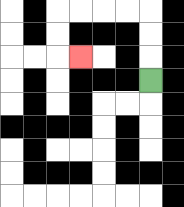{'start': '[6, 3]', 'end': '[3, 2]', 'path_directions': 'U,U,U,L,L,L,L,D,D,R', 'path_coordinates': '[[6, 3], [6, 2], [6, 1], [6, 0], [5, 0], [4, 0], [3, 0], [2, 0], [2, 1], [2, 2], [3, 2]]'}